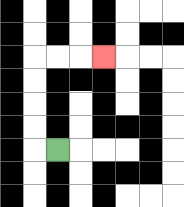{'start': '[2, 6]', 'end': '[4, 2]', 'path_directions': 'L,U,U,U,U,R,R,R', 'path_coordinates': '[[2, 6], [1, 6], [1, 5], [1, 4], [1, 3], [1, 2], [2, 2], [3, 2], [4, 2]]'}